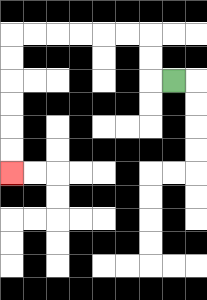{'start': '[7, 3]', 'end': '[0, 7]', 'path_directions': 'L,U,U,L,L,L,L,L,L,D,D,D,D,D,D', 'path_coordinates': '[[7, 3], [6, 3], [6, 2], [6, 1], [5, 1], [4, 1], [3, 1], [2, 1], [1, 1], [0, 1], [0, 2], [0, 3], [0, 4], [0, 5], [0, 6], [0, 7]]'}